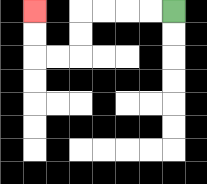{'start': '[7, 0]', 'end': '[1, 0]', 'path_directions': 'L,L,L,L,D,D,L,L,U,U', 'path_coordinates': '[[7, 0], [6, 0], [5, 0], [4, 0], [3, 0], [3, 1], [3, 2], [2, 2], [1, 2], [1, 1], [1, 0]]'}